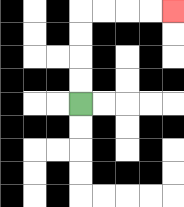{'start': '[3, 4]', 'end': '[7, 0]', 'path_directions': 'U,U,U,U,R,R,R,R', 'path_coordinates': '[[3, 4], [3, 3], [3, 2], [3, 1], [3, 0], [4, 0], [5, 0], [6, 0], [7, 0]]'}